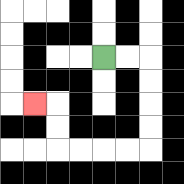{'start': '[4, 2]', 'end': '[1, 4]', 'path_directions': 'R,R,D,D,D,D,L,L,L,L,U,U,L', 'path_coordinates': '[[4, 2], [5, 2], [6, 2], [6, 3], [6, 4], [6, 5], [6, 6], [5, 6], [4, 6], [3, 6], [2, 6], [2, 5], [2, 4], [1, 4]]'}